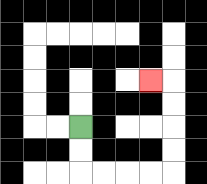{'start': '[3, 5]', 'end': '[6, 3]', 'path_directions': 'D,D,R,R,R,R,U,U,U,U,L', 'path_coordinates': '[[3, 5], [3, 6], [3, 7], [4, 7], [5, 7], [6, 7], [7, 7], [7, 6], [7, 5], [7, 4], [7, 3], [6, 3]]'}